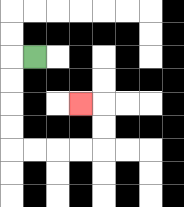{'start': '[1, 2]', 'end': '[3, 4]', 'path_directions': 'L,D,D,D,D,R,R,R,R,U,U,L', 'path_coordinates': '[[1, 2], [0, 2], [0, 3], [0, 4], [0, 5], [0, 6], [1, 6], [2, 6], [3, 6], [4, 6], [4, 5], [4, 4], [3, 4]]'}